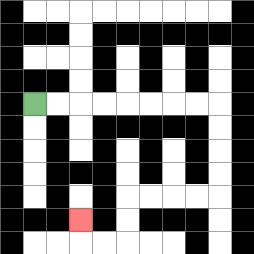{'start': '[1, 4]', 'end': '[3, 9]', 'path_directions': 'R,R,R,R,R,R,R,R,D,D,D,D,L,L,L,L,D,D,L,L,U', 'path_coordinates': '[[1, 4], [2, 4], [3, 4], [4, 4], [5, 4], [6, 4], [7, 4], [8, 4], [9, 4], [9, 5], [9, 6], [9, 7], [9, 8], [8, 8], [7, 8], [6, 8], [5, 8], [5, 9], [5, 10], [4, 10], [3, 10], [3, 9]]'}